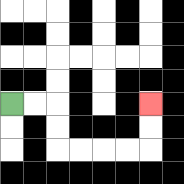{'start': '[0, 4]', 'end': '[6, 4]', 'path_directions': 'R,R,D,D,R,R,R,R,U,U', 'path_coordinates': '[[0, 4], [1, 4], [2, 4], [2, 5], [2, 6], [3, 6], [4, 6], [5, 6], [6, 6], [6, 5], [6, 4]]'}